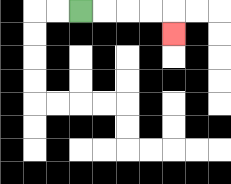{'start': '[3, 0]', 'end': '[7, 1]', 'path_directions': 'R,R,R,R,D', 'path_coordinates': '[[3, 0], [4, 0], [5, 0], [6, 0], [7, 0], [7, 1]]'}